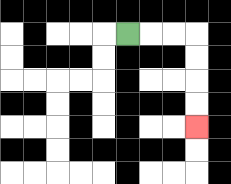{'start': '[5, 1]', 'end': '[8, 5]', 'path_directions': 'R,R,R,D,D,D,D', 'path_coordinates': '[[5, 1], [6, 1], [7, 1], [8, 1], [8, 2], [8, 3], [8, 4], [8, 5]]'}